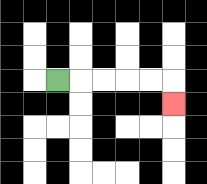{'start': '[2, 3]', 'end': '[7, 4]', 'path_directions': 'R,R,R,R,R,D', 'path_coordinates': '[[2, 3], [3, 3], [4, 3], [5, 3], [6, 3], [7, 3], [7, 4]]'}